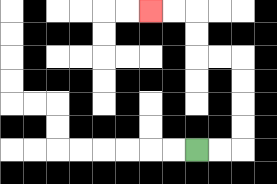{'start': '[8, 6]', 'end': '[6, 0]', 'path_directions': 'R,R,U,U,U,U,L,L,U,U,L,L', 'path_coordinates': '[[8, 6], [9, 6], [10, 6], [10, 5], [10, 4], [10, 3], [10, 2], [9, 2], [8, 2], [8, 1], [8, 0], [7, 0], [6, 0]]'}